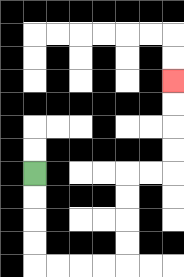{'start': '[1, 7]', 'end': '[7, 3]', 'path_directions': 'D,D,D,D,R,R,R,R,U,U,U,U,R,R,U,U,U,U', 'path_coordinates': '[[1, 7], [1, 8], [1, 9], [1, 10], [1, 11], [2, 11], [3, 11], [4, 11], [5, 11], [5, 10], [5, 9], [5, 8], [5, 7], [6, 7], [7, 7], [7, 6], [7, 5], [7, 4], [7, 3]]'}